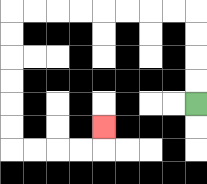{'start': '[8, 4]', 'end': '[4, 5]', 'path_directions': 'U,U,U,U,L,L,L,L,L,L,L,L,D,D,D,D,D,D,R,R,R,R,U', 'path_coordinates': '[[8, 4], [8, 3], [8, 2], [8, 1], [8, 0], [7, 0], [6, 0], [5, 0], [4, 0], [3, 0], [2, 0], [1, 0], [0, 0], [0, 1], [0, 2], [0, 3], [0, 4], [0, 5], [0, 6], [1, 6], [2, 6], [3, 6], [4, 6], [4, 5]]'}